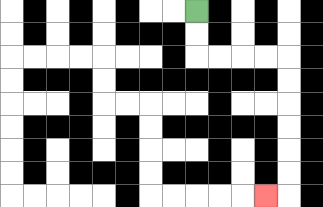{'start': '[8, 0]', 'end': '[11, 8]', 'path_directions': 'D,D,R,R,R,R,D,D,D,D,D,D,L', 'path_coordinates': '[[8, 0], [8, 1], [8, 2], [9, 2], [10, 2], [11, 2], [12, 2], [12, 3], [12, 4], [12, 5], [12, 6], [12, 7], [12, 8], [11, 8]]'}